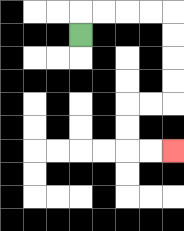{'start': '[3, 1]', 'end': '[7, 6]', 'path_directions': 'U,R,R,R,R,D,D,D,D,L,L,D,D,R,R', 'path_coordinates': '[[3, 1], [3, 0], [4, 0], [5, 0], [6, 0], [7, 0], [7, 1], [7, 2], [7, 3], [7, 4], [6, 4], [5, 4], [5, 5], [5, 6], [6, 6], [7, 6]]'}